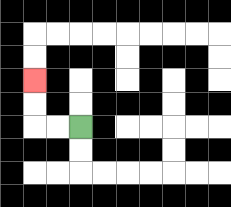{'start': '[3, 5]', 'end': '[1, 3]', 'path_directions': 'L,L,U,U', 'path_coordinates': '[[3, 5], [2, 5], [1, 5], [1, 4], [1, 3]]'}